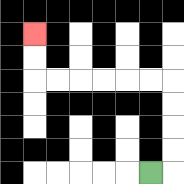{'start': '[6, 7]', 'end': '[1, 1]', 'path_directions': 'R,U,U,U,U,L,L,L,L,L,L,U,U', 'path_coordinates': '[[6, 7], [7, 7], [7, 6], [7, 5], [7, 4], [7, 3], [6, 3], [5, 3], [4, 3], [3, 3], [2, 3], [1, 3], [1, 2], [1, 1]]'}